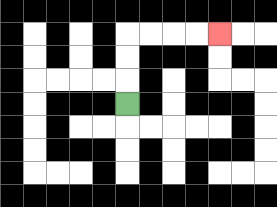{'start': '[5, 4]', 'end': '[9, 1]', 'path_directions': 'U,U,U,R,R,R,R', 'path_coordinates': '[[5, 4], [5, 3], [5, 2], [5, 1], [6, 1], [7, 1], [8, 1], [9, 1]]'}